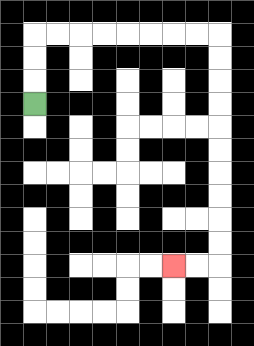{'start': '[1, 4]', 'end': '[7, 11]', 'path_directions': 'U,U,U,R,R,R,R,R,R,R,R,D,D,D,D,D,D,D,D,D,D,L,L', 'path_coordinates': '[[1, 4], [1, 3], [1, 2], [1, 1], [2, 1], [3, 1], [4, 1], [5, 1], [6, 1], [7, 1], [8, 1], [9, 1], [9, 2], [9, 3], [9, 4], [9, 5], [9, 6], [9, 7], [9, 8], [9, 9], [9, 10], [9, 11], [8, 11], [7, 11]]'}